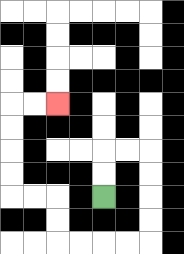{'start': '[4, 8]', 'end': '[2, 4]', 'path_directions': 'U,U,R,R,D,D,D,D,L,L,L,L,U,U,L,L,U,U,U,U,R,R', 'path_coordinates': '[[4, 8], [4, 7], [4, 6], [5, 6], [6, 6], [6, 7], [6, 8], [6, 9], [6, 10], [5, 10], [4, 10], [3, 10], [2, 10], [2, 9], [2, 8], [1, 8], [0, 8], [0, 7], [0, 6], [0, 5], [0, 4], [1, 4], [2, 4]]'}